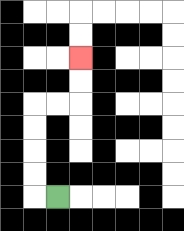{'start': '[2, 8]', 'end': '[3, 2]', 'path_directions': 'L,U,U,U,U,R,R,U,U', 'path_coordinates': '[[2, 8], [1, 8], [1, 7], [1, 6], [1, 5], [1, 4], [2, 4], [3, 4], [3, 3], [3, 2]]'}